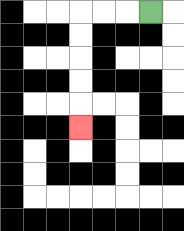{'start': '[6, 0]', 'end': '[3, 5]', 'path_directions': 'L,L,L,D,D,D,D,D', 'path_coordinates': '[[6, 0], [5, 0], [4, 0], [3, 0], [3, 1], [3, 2], [3, 3], [3, 4], [3, 5]]'}